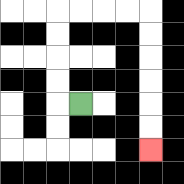{'start': '[3, 4]', 'end': '[6, 6]', 'path_directions': 'L,U,U,U,U,R,R,R,R,D,D,D,D,D,D', 'path_coordinates': '[[3, 4], [2, 4], [2, 3], [2, 2], [2, 1], [2, 0], [3, 0], [4, 0], [5, 0], [6, 0], [6, 1], [6, 2], [6, 3], [6, 4], [6, 5], [6, 6]]'}